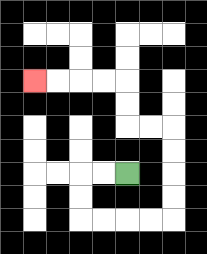{'start': '[5, 7]', 'end': '[1, 3]', 'path_directions': 'L,L,D,D,R,R,R,R,U,U,U,U,L,L,U,U,L,L,L,L', 'path_coordinates': '[[5, 7], [4, 7], [3, 7], [3, 8], [3, 9], [4, 9], [5, 9], [6, 9], [7, 9], [7, 8], [7, 7], [7, 6], [7, 5], [6, 5], [5, 5], [5, 4], [5, 3], [4, 3], [3, 3], [2, 3], [1, 3]]'}